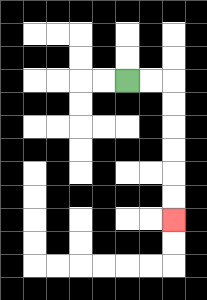{'start': '[5, 3]', 'end': '[7, 9]', 'path_directions': 'R,R,D,D,D,D,D,D', 'path_coordinates': '[[5, 3], [6, 3], [7, 3], [7, 4], [7, 5], [7, 6], [7, 7], [7, 8], [7, 9]]'}